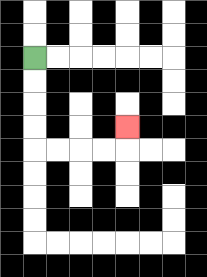{'start': '[1, 2]', 'end': '[5, 5]', 'path_directions': 'D,D,D,D,R,R,R,R,U', 'path_coordinates': '[[1, 2], [1, 3], [1, 4], [1, 5], [1, 6], [2, 6], [3, 6], [4, 6], [5, 6], [5, 5]]'}